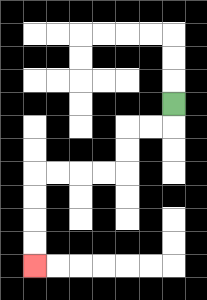{'start': '[7, 4]', 'end': '[1, 11]', 'path_directions': 'D,L,L,D,D,L,L,L,L,D,D,D,D', 'path_coordinates': '[[7, 4], [7, 5], [6, 5], [5, 5], [5, 6], [5, 7], [4, 7], [3, 7], [2, 7], [1, 7], [1, 8], [1, 9], [1, 10], [1, 11]]'}